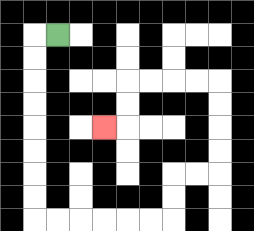{'start': '[2, 1]', 'end': '[4, 5]', 'path_directions': 'L,D,D,D,D,D,D,D,D,R,R,R,R,R,R,U,U,R,R,U,U,U,U,L,L,L,L,D,D,L', 'path_coordinates': '[[2, 1], [1, 1], [1, 2], [1, 3], [1, 4], [1, 5], [1, 6], [1, 7], [1, 8], [1, 9], [2, 9], [3, 9], [4, 9], [5, 9], [6, 9], [7, 9], [7, 8], [7, 7], [8, 7], [9, 7], [9, 6], [9, 5], [9, 4], [9, 3], [8, 3], [7, 3], [6, 3], [5, 3], [5, 4], [5, 5], [4, 5]]'}